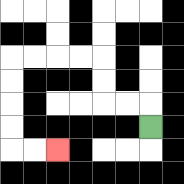{'start': '[6, 5]', 'end': '[2, 6]', 'path_directions': 'U,L,L,U,U,L,L,L,L,D,D,D,D,R,R', 'path_coordinates': '[[6, 5], [6, 4], [5, 4], [4, 4], [4, 3], [4, 2], [3, 2], [2, 2], [1, 2], [0, 2], [0, 3], [0, 4], [0, 5], [0, 6], [1, 6], [2, 6]]'}